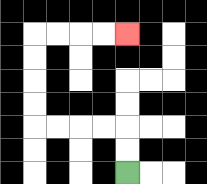{'start': '[5, 7]', 'end': '[5, 1]', 'path_directions': 'U,U,L,L,L,L,U,U,U,U,R,R,R,R', 'path_coordinates': '[[5, 7], [5, 6], [5, 5], [4, 5], [3, 5], [2, 5], [1, 5], [1, 4], [1, 3], [1, 2], [1, 1], [2, 1], [3, 1], [4, 1], [5, 1]]'}